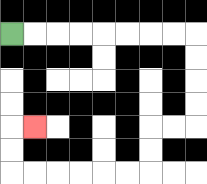{'start': '[0, 1]', 'end': '[1, 5]', 'path_directions': 'R,R,R,R,R,R,R,R,D,D,D,D,L,L,D,D,L,L,L,L,L,L,U,U,R', 'path_coordinates': '[[0, 1], [1, 1], [2, 1], [3, 1], [4, 1], [5, 1], [6, 1], [7, 1], [8, 1], [8, 2], [8, 3], [8, 4], [8, 5], [7, 5], [6, 5], [6, 6], [6, 7], [5, 7], [4, 7], [3, 7], [2, 7], [1, 7], [0, 7], [0, 6], [0, 5], [1, 5]]'}